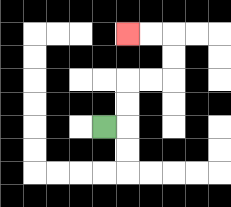{'start': '[4, 5]', 'end': '[5, 1]', 'path_directions': 'R,U,U,R,R,U,U,L,L', 'path_coordinates': '[[4, 5], [5, 5], [5, 4], [5, 3], [6, 3], [7, 3], [7, 2], [7, 1], [6, 1], [5, 1]]'}